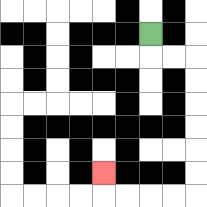{'start': '[6, 1]', 'end': '[4, 7]', 'path_directions': 'D,R,R,D,D,D,D,D,D,L,L,L,L,U', 'path_coordinates': '[[6, 1], [6, 2], [7, 2], [8, 2], [8, 3], [8, 4], [8, 5], [8, 6], [8, 7], [8, 8], [7, 8], [6, 8], [5, 8], [4, 8], [4, 7]]'}